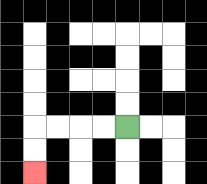{'start': '[5, 5]', 'end': '[1, 7]', 'path_directions': 'L,L,L,L,D,D', 'path_coordinates': '[[5, 5], [4, 5], [3, 5], [2, 5], [1, 5], [1, 6], [1, 7]]'}